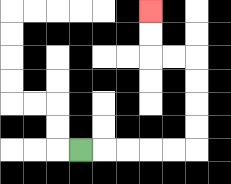{'start': '[3, 6]', 'end': '[6, 0]', 'path_directions': 'R,R,R,R,R,U,U,U,U,L,L,U,U', 'path_coordinates': '[[3, 6], [4, 6], [5, 6], [6, 6], [7, 6], [8, 6], [8, 5], [8, 4], [8, 3], [8, 2], [7, 2], [6, 2], [6, 1], [6, 0]]'}